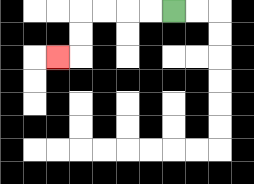{'start': '[7, 0]', 'end': '[2, 2]', 'path_directions': 'L,L,L,L,D,D,L', 'path_coordinates': '[[7, 0], [6, 0], [5, 0], [4, 0], [3, 0], [3, 1], [3, 2], [2, 2]]'}